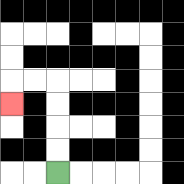{'start': '[2, 7]', 'end': '[0, 4]', 'path_directions': 'U,U,U,U,L,L,D', 'path_coordinates': '[[2, 7], [2, 6], [2, 5], [2, 4], [2, 3], [1, 3], [0, 3], [0, 4]]'}